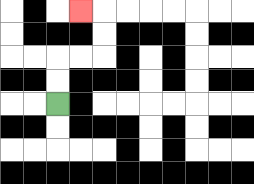{'start': '[2, 4]', 'end': '[3, 0]', 'path_directions': 'U,U,R,R,U,U,L', 'path_coordinates': '[[2, 4], [2, 3], [2, 2], [3, 2], [4, 2], [4, 1], [4, 0], [3, 0]]'}